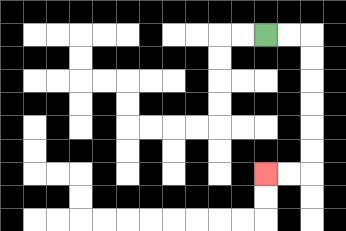{'start': '[11, 1]', 'end': '[11, 7]', 'path_directions': 'R,R,D,D,D,D,D,D,L,L', 'path_coordinates': '[[11, 1], [12, 1], [13, 1], [13, 2], [13, 3], [13, 4], [13, 5], [13, 6], [13, 7], [12, 7], [11, 7]]'}